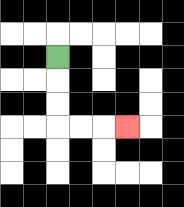{'start': '[2, 2]', 'end': '[5, 5]', 'path_directions': 'D,D,D,R,R,R', 'path_coordinates': '[[2, 2], [2, 3], [2, 4], [2, 5], [3, 5], [4, 5], [5, 5]]'}